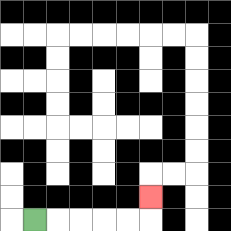{'start': '[1, 9]', 'end': '[6, 8]', 'path_directions': 'R,R,R,R,R,U', 'path_coordinates': '[[1, 9], [2, 9], [3, 9], [4, 9], [5, 9], [6, 9], [6, 8]]'}